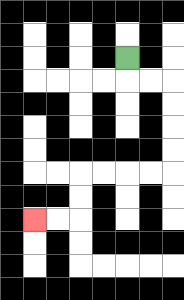{'start': '[5, 2]', 'end': '[1, 9]', 'path_directions': 'D,R,R,D,D,D,D,L,L,L,L,D,D,L,L', 'path_coordinates': '[[5, 2], [5, 3], [6, 3], [7, 3], [7, 4], [7, 5], [7, 6], [7, 7], [6, 7], [5, 7], [4, 7], [3, 7], [3, 8], [3, 9], [2, 9], [1, 9]]'}